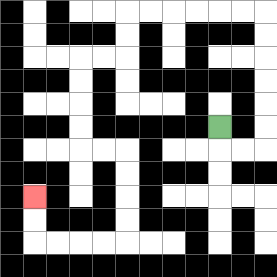{'start': '[9, 5]', 'end': '[1, 8]', 'path_directions': 'D,R,R,U,U,U,U,U,U,L,L,L,L,L,L,D,D,L,L,D,D,D,D,R,R,D,D,D,D,L,L,L,L,U,U', 'path_coordinates': '[[9, 5], [9, 6], [10, 6], [11, 6], [11, 5], [11, 4], [11, 3], [11, 2], [11, 1], [11, 0], [10, 0], [9, 0], [8, 0], [7, 0], [6, 0], [5, 0], [5, 1], [5, 2], [4, 2], [3, 2], [3, 3], [3, 4], [3, 5], [3, 6], [4, 6], [5, 6], [5, 7], [5, 8], [5, 9], [5, 10], [4, 10], [3, 10], [2, 10], [1, 10], [1, 9], [1, 8]]'}